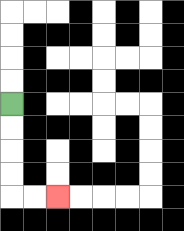{'start': '[0, 4]', 'end': '[2, 8]', 'path_directions': 'D,D,D,D,R,R', 'path_coordinates': '[[0, 4], [0, 5], [0, 6], [0, 7], [0, 8], [1, 8], [2, 8]]'}